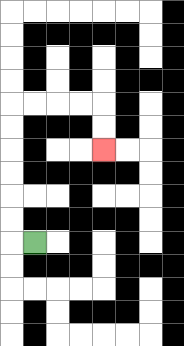{'start': '[1, 10]', 'end': '[4, 6]', 'path_directions': 'L,U,U,U,U,U,U,R,R,R,R,D,D', 'path_coordinates': '[[1, 10], [0, 10], [0, 9], [0, 8], [0, 7], [0, 6], [0, 5], [0, 4], [1, 4], [2, 4], [3, 4], [4, 4], [4, 5], [4, 6]]'}